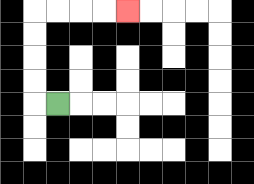{'start': '[2, 4]', 'end': '[5, 0]', 'path_directions': 'L,U,U,U,U,R,R,R,R', 'path_coordinates': '[[2, 4], [1, 4], [1, 3], [1, 2], [1, 1], [1, 0], [2, 0], [3, 0], [4, 0], [5, 0]]'}